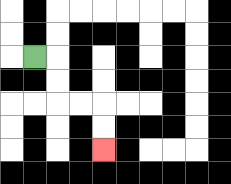{'start': '[1, 2]', 'end': '[4, 6]', 'path_directions': 'R,D,D,R,R,D,D', 'path_coordinates': '[[1, 2], [2, 2], [2, 3], [2, 4], [3, 4], [4, 4], [4, 5], [4, 6]]'}